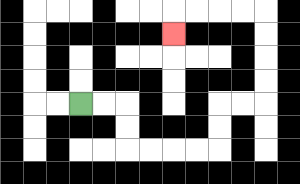{'start': '[3, 4]', 'end': '[7, 1]', 'path_directions': 'R,R,D,D,R,R,R,R,U,U,R,R,U,U,U,U,L,L,L,L,D', 'path_coordinates': '[[3, 4], [4, 4], [5, 4], [5, 5], [5, 6], [6, 6], [7, 6], [8, 6], [9, 6], [9, 5], [9, 4], [10, 4], [11, 4], [11, 3], [11, 2], [11, 1], [11, 0], [10, 0], [9, 0], [8, 0], [7, 0], [7, 1]]'}